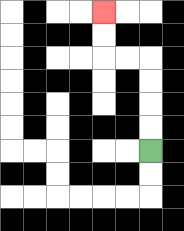{'start': '[6, 6]', 'end': '[4, 0]', 'path_directions': 'U,U,U,U,L,L,U,U', 'path_coordinates': '[[6, 6], [6, 5], [6, 4], [6, 3], [6, 2], [5, 2], [4, 2], [4, 1], [4, 0]]'}